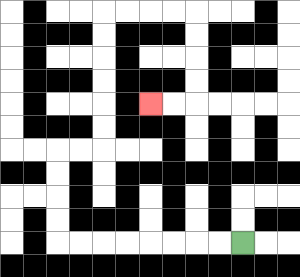{'start': '[10, 10]', 'end': '[6, 4]', 'path_directions': 'L,L,L,L,L,L,L,L,U,U,U,U,R,R,U,U,U,U,U,U,R,R,R,R,D,D,D,D,L,L', 'path_coordinates': '[[10, 10], [9, 10], [8, 10], [7, 10], [6, 10], [5, 10], [4, 10], [3, 10], [2, 10], [2, 9], [2, 8], [2, 7], [2, 6], [3, 6], [4, 6], [4, 5], [4, 4], [4, 3], [4, 2], [4, 1], [4, 0], [5, 0], [6, 0], [7, 0], [8, 0], [8, 1], [8, 2], [8, 3], [8, 4], [7, 4], [6, 4]]'}